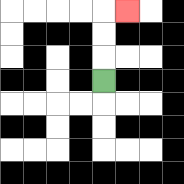{'start': '[4, 3]', 'end': '[5, 0]', 'path_directions': 'U,U,U,R', 'path_coordinates': '[[4, 3], [4, 2], [4, 1], [4, 0], [5, 0]]'}